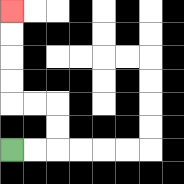{'start': '[0, 6]', 'end': '[0, 0]', 'path_directions': 'R,R,U,U,L,L,U,U,U,U', 'path_coordinates': '[[0, 6], [1, 6], [2, 6], [2, 5], [2, 4], [1, 4], [0, 4], [0, 3], [0, 2], [0, 1], [0, 0]]'}